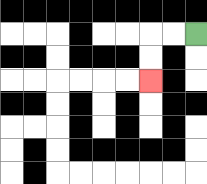{'start': '[8, 1]', 'end': '[6, 3]', 'path_directions': 'L,L,D,D', 'path_coordinates': '[[8, 1], [7, 1], [6, 1], [6, 2], [6, 3]]'}